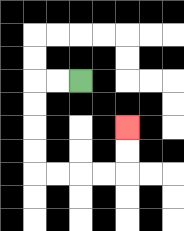{'start': '[3, 3]', 'end': '[5, 5]', 'path_directions': 'L,L,D,D,D,D,R,R,R,R,U,U', 'path_coordinates': '[[3, 3], [2, 3], [1, 3], [1, 4], [1, 5], [1, 6], [1, 7], [2, 7], [3, 7], [4, 7], [5, 7], [5, 6], [5, 5]]'}